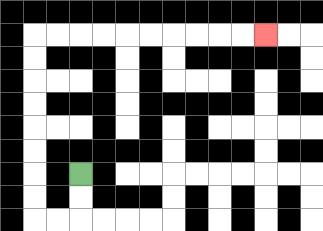{'start': '[3, 7]', 'end': '[11, 1]', 'path_directions': 'D,D,L,L,U,U,U,U,U,U,U,U,R,R,R,R,R,R,R,R,R,R', 'path_coordinates': '[[3, 7], [3, 8], [3, 9], [2, 9], [1, 9], [1, 8], [1, 7], [1, 6], [1, 5], [1, 4], [1, 3], [1, 2], [1, 1], [2, 1], [3, 1], [4, 1], [5, 1], [6, 1], [7, 1], [8, 1], [9, 1], [10, 1], [11, 1]]'}